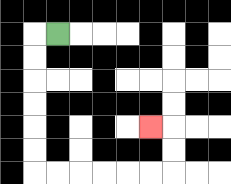{'start': '[2, 1]', 'end': '[6, 5]', 'path_directions': 'L,D,D,D,D,D,D,R,R,R,R,R,R,U,U,L', 'path_coordinates': '[[2, 1], [1, 1], [1, 2], [1, 3], [1, 4], [1, 5], [1, 6], [1, 7], [2, 7], [3, 7], [4, 7], [5, 7], [6, 7], [7, 7], [7, 6], [7, 5], [6, 5]]'}